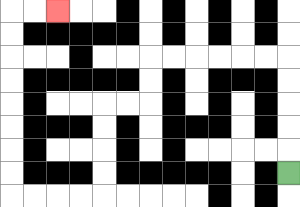{'start': '[12, 7]', 'end': '[2, 0]', 'path_directions': 'U,U,U,U,U,L,L,L,L,L,L,D,D,L,L,D,D,D,D,L,L,L,L,U,U,U,U,U,U,U,U,R,R', 'path_coordinates': '[[12, 7], [12, 6], [12, 5], [12, 4], [12, 3], [12, 2], [11, 2], [10, 2], [9, 2], [8, 2], [7, 2], [6, 2], [6, 3], [6, 4], [5, 4], [4, 4], [4, 5], [4, 6], [4, 7], [4, 8], [3, 8], [2, 8], [1, 8], [0, 8], [0, 7], [0, 6], [0, 5], [0, 4], [0, 3], [0, 2], [0, 1], [0, 0], [1, 0], [2, 0]]'}